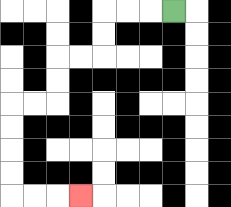{'start': '[7, 0]', 'end': '[3, 8]', 'path_directions': 'L,L,L,D,D,L,L,D,D,L,L,D,D,D,D,R,R,R', 'path_coordinates': '[[7, 0], [6, 0], [5, 0], [4, 0], [4, 1], [4, 2], [3, 2], [2, 2], [2, 3], [2, 4], [1, 4], [0, 4], [0, 5], [0, 6], [0, 7], [0, 8], [1, 8], [2, 8], [3, 8]]'}